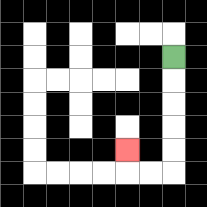{'start': '[7, 2]', 'end': '[5, 6]', 'path_directions': 'D,D,D,D,D,L,L,U', 'path_coordinates': '[[7, 2], [7, 3], [7, 4], [7, 5], [7, 6], [7, 7], [6, 7], [5, 7], [5, 6]]'}